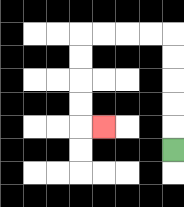{'start': '[7, 6]', 'end': '[4, 5]', 'path_directions': 'U,U,U,U,U,L,L,L,L,D,D,D,D,R', 'path_coordinates': '[[7, 6], [7, 5], [7, 4], [7, 3], [7, 2], [7, 1], [6, 1], [5, 1], [4, 1], [3, 1], [3, 2], [3, 3], [3, 4], [3, 5], [4, 5]]'}